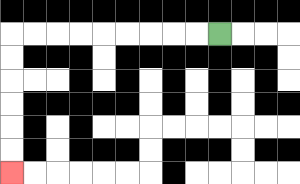{'start': '[9, 1]', 'end': '[0, 7]', 'path_directions': 'L,L,L,L,L,L,L,L,L,D,D,D,D,D,D', 'path_coordinates': '[[9, 1], [8, 1], [7, 1], [6, 1], [5, 1], [4, 1], [3, 1], [2, 1], [1, 1], [0, 1], [0, 2], [0, 3], [0, 4], [0, 5], [0, 6], [0, 7]]'}